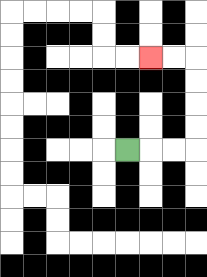{'start': '[5, 6]', 'end': '[6, 2]', 'path_directions': 'R,R,R,U,U,U,U,L,L', 'path_coordinates': '[[5, 6], [6, 6], [7, 6], [8, 6], [8, 5], [8, 4], [8, 3], [8, 2], [7, 2], [6, 2]]'}